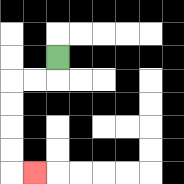{'start': '[2, 2]', 'end': '[1, 7]', 'path_directions': 'D,L,L,D,D,D,D,R', 'path_coordinates': '[[2, 2], [2, 3], [1, 3], [0, 3], [0, 4], [0, 5], [0, 6], [0, 7], [1, 7]]'}